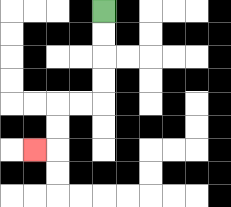{'start': '[4, 0]', 'end': '[1, 6]', 'path_directions': 'D,D,D,D,L,L,D,D,L', 'path_coordinates': '[[4, 0], [4, 1], [4, 2], [4, 3], [4, 4], [3, 4], [2, 4], [2, 5], [2, 6], [1, 6]]'}